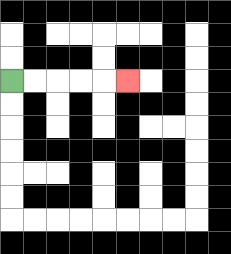{'start': '[0, 3]', 'end': '[5, 3]', 'path_directions': 'R,R,R,R,R', 'path_coordinates': '[[0, 3], [1, 3], [2, 3], [3, 3], [4, 3], [5, 3]]'}